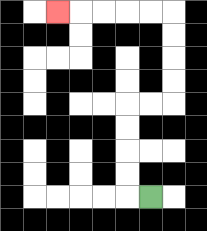{'start': '[6, 8]', 'end': '[2, 0]', 'path_directions': 'L,U,U,U,U,R,R,U,U,U,U,L,L,L,L,L', 'path_coordinates': '[[6, 8], [5, 8], [5, 7], [5, 6], [5, 5], [5, 4], [6, 4], [7, 4], [7, 3], [7, 2], [7, 1], [7, 0], [6, 0], [5, 0], [4, 0], [3, 0], [2, 0]]'}